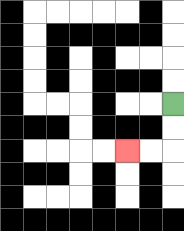{'start': '[7, 4]', 'end': '[5, 6]', 'path_directions': 'D,D,L,L', 'path_coordinates': '[[7, 4], [7, 5], [7, 6], [6, 6], [5, 6]]'}